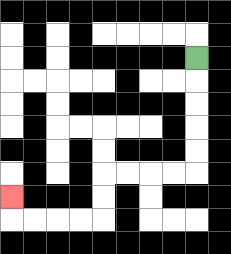{'start': '[8, 2]', 'end': '[0, 8]', 'path_directions': 'D,D,D,D,D,L,L,L,L,D,D,L,L,L,L,U', 'path_coordinates': '[[8, 2], [8, 3], [8, 4], [8, 5], [8, 6], [8, 7], [7, 7], [6, 7], [5, 7], [4, 7], [4, 8], [4, 9], [3, 9], [2, 9], [1, 9], [0, 9], [0, 8]]'}